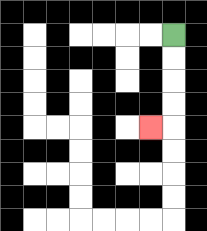{'start': '[7, 1]', 'end': '[6, 5]', 'path_directions': 'D,D,D,D,L', 'path_coordinates': '[[7, 1], [7, 2], [7, 3], [7, 4], [7, 5], [6, 5]]'}